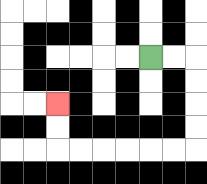{'start': '[6, 2]', 'end': '[2, 4]', 'path_directions': 'R,R,D,D,D,D,L,L,L,L,L,L,U,U', 'path_coordinates': '[[6, 2], [7, 2], [8, 2], [8, 3], [8, 4], [8, 5], [8, 6], [7, 6], [6, 6], [5, 6], [4, 6], [3, 6], [2, 6], [2, 5], [2, 4]]'}